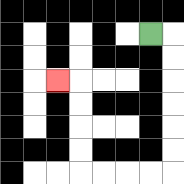{'start': '[6, 1]', 'end': '[2, 3]', 'path_directions': 'R,D,D,D,D,D,D,L,L,L,L,U,U,U,U,L', 'path_coordinates': '[[6, 1], [7, 1], [7, 2], [7, 3], [7, 4], [7, 5], [7, 6], [7, 7], [6, 7], [5, 7], [4, 7], [3, 7], [3, 6], [3, 5], [3, 4], [3, 3], [2, 3]]'}